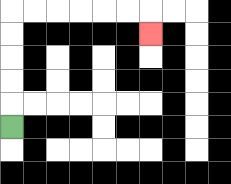{'start': '[0, 5]', 'end': '[6, 1]', 'path_directions': 'U,U,U,U,U,R,R,R,R,R,R,D', 'path_coordinates': '[[0, 5], [0, 4], [0, 3], [0, 2], [0, 1], [0, 0], [1, 0], [2, 0], [3, 0], [4, 0], [5, 0], [6, 0], [6, 1]]'}